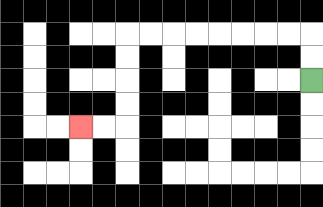{'start': '[13, 3]', 'end': '[3, 5]', 'path_directions': 'U,U,L,L,L,L,L,L,L,L,D,D,D,D,L,L', 'path_coordinates': '[[13, 3], [13, 2], [13, 1], [12, 1], [11, 1], [10, 1], [9, 1], [8, 1], [7, 1], [6, 1], [5, 1], [5, 2], [5, 3], [5, 4], [5, 5], [4, 5], [3, 5]]'}